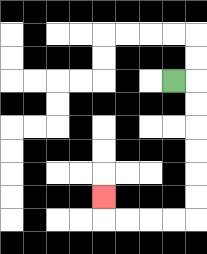{'start': '[7, 3]', 'end': '[4, 8]', 'path_directions': 'R,D,D,D,D,D,D,L,L,L,L,U', 'path_coordinates': '[[7, 3], [8, 3], [8, 4], [8, 5], [8, 6], [8, 7], [8, 8], [8, 9], [7, 9], [6, 9], [5, 9], [4, 9], [4, 8]]'}